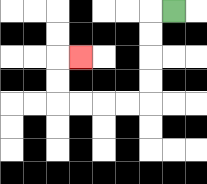{'start': '[7, 0]', 'end': '[3, 2]', 'path_directions': 'L,D,D,D,D,L,L,L,L,U,U,R', 'path_coordinates': '[[7, 0], [6, 0], [6, 1], [6, 2], [6, 3], [6, 4], [5, 4], [4, 4], [3, 4], [2, 4], [2, 3], [2, 2], [3, 2]]'}